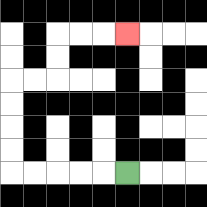{'start': '[5, 7]', 'end': '[5, 1]', 'path_directions': 'L,L,L,L,L,U,U,U,U,R,R,U,U,R,R,R', 'path_coordinates': '[[5, 7], [4, 7], [3, 7], [2, 7], [1, 7], [0, 7], [0, 6], [0, 5], [0, 4], [0, 3], [1, 3], [2, 3], [2, 2], [2, 1], [3, 1], [4, 1], [5, 1]]'}